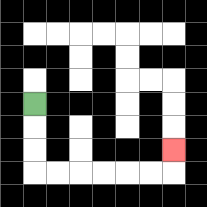{'start': '[1, 4]', 'end': '[7, 6]', 'path_directions': 'D,D,D,R,R,R,R,R,R,U', 'path_coordinates': '[[1, 4], [1, 5], [1, 6], [1, 7], [2, 7], [3, 7], [4, 7], [5, 7], [6, 7], [7, 7], [7, 6]]'}